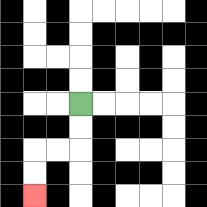{'start': '[3, 4]', 'end': '[1, 8]', 'path_directions': 'D,D,L,L,D,D', 'path_coordinates': '[[3, 4], [3, 5], [3, 6], [2, 6], [1, 6], [1, 7], [1, 8]]'}